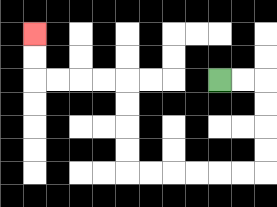{'start': '[9, 3]', 'end': '[1, 1]', 'path_directions': 'R,R,D,D,D,D,L,L,L,L,L,L,U,U,U,U,L,L,L,L,U,U', 'path_coordinates': '[[9, 3], [10, 3], [11, 3], [11, 4], [11, 5], [11, 6], [11, 7], [10, 7], [9, 7], [8, 7], [7, 7], [6, 7], [5, 7], [5, 6], [5, 5], [5, 4], [5, 3], [4, 3], [3, 3], [2, 3], [1, 3], [1, 2], [1, 1]]'}